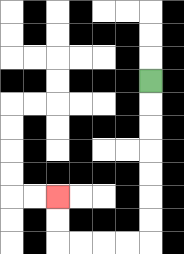{'start': '[6, 3]', 'end': '[2, 8]', 'path_directions': 'D,D,D,D,D,D,D,L,L,L,L,U,U', 'path_coordinates': '[[6, 3], [6, 4], [6, 5], [6, 6], [6, 7], [6, 8], [6, 9], [6, 10], [5, 10], [4, 10], [3, 10], [2, 10], [2, 9], [2, 8]]'}